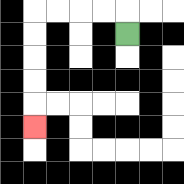{'start': '[5, 1]', 'end': '[1, 5]', 'path_directions': 'U,L,L,L,L,D,D,D,D,D', 'path_coordinates': '[[5, 1], [5, 0], [4, 0], [3, 0], [2, 0], [1, 0], [1, 1], [1, 2], [1, 3], [1, 4], [1, 5]]'}